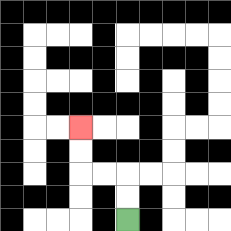{'start': '[5, 9]', 'end': '[3, 5]', 'path_directions': 'U,U,L,L,U,U', 'path_coordinates': '[[5, 9], [5, 8], [5, 7], [4, 7], [3, 7], [3, 6], [3, 5]]'}